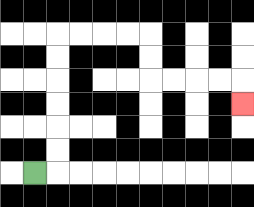{'start': '[1, 7]', 'end': '[10, 4]', 'path_directions': 'R,U,U,U,U,U,U,R,R,R,R,D,D,R,R,R,R,D', 'path_coordinates': '[[1, 7], [2, 7], [2, 6], [2, 5], [2, 4], [2, 3], [2, 2], [2, 1], [3, 1], [4, 1], [5, 1], [6, 1], [6, 2], [6, 3], [7, 3], [8, 3], [9, 3], [10, 3], [10, 4]]'}